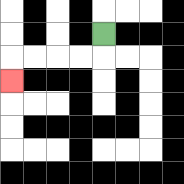{'start': '[4, 1]', 'end': '[0, 3]', 'path_directions': 'D,L,L,L,L,D', 'path_coordinates': '[[4, 1], [4, 2], [3, 2], [2, 2], [1, 2], [0, 2], [0, 3]]'}